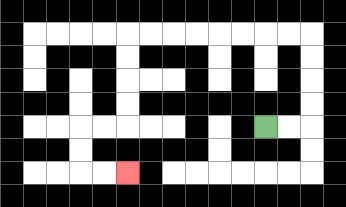{'start': '[11, 5]', 'end': '[5, 7]', 'path_directions': 'R,R,U,U,U,U,L,L,L,L,L,L,L,L,D,D,D,D,L,L,D,D,R,R', 'path_coordinates': '[[11, 5], [12, 5], [13, 5], [13, 4], [13, 3], [13, 2], [13, 1], [12, 1], [11, 1], [10, 1], [9, 1], [8, 1], [7, 1], [6, 1], [5, 1], [5, 2], [5, 3], [5, 4], [5, 5], [4, 5], [3, 5], [3, 6], [3, 7], [4, 7], [5, 7]]'}